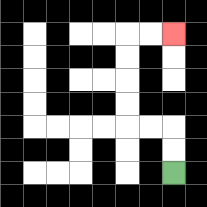{'start': '[7, 7]', 'end': '[7, 1]', 'path_directions': 'U,U,L,L,U,U,U,U,R,R', 'path_coordinates': '[[7, 7], [7, 6], [7, 5], [6, 5], [5, 5], [5, 4], [5, 3], [5, 2], [5, 1], [6, 1], [7, 1]]'}